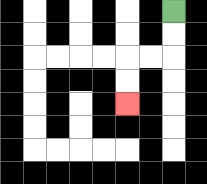{'start': '[7, 0]', 'end': '[5, 4]', 'path_directions': 'D,D,L,L,D,D', 'path_coordinates': '[[7, 0], [7, 1], [7, 2], [6, 2], [5, 2], [5, 3], [5, 4]]'}